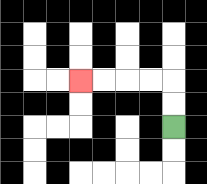{'start': '[7, 5]', 'end': '[3, 3]', 'path_directions': 'U,U,L,L,L,L', 'path_coordinates': '[[7, 5], [7, 4], [7, 3], [6, 3], [5, 3], [4, 3], [3, 3]]'}